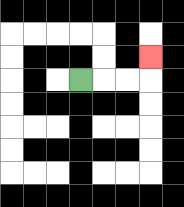{'start': '[3, 3]', 'end': '[6, 2]', 'path_directions': 'R,R,R,U', 'path_coordinates': '[[3, 3], [4, 3], [5, 3], [6, 3], [6, 2]]'}